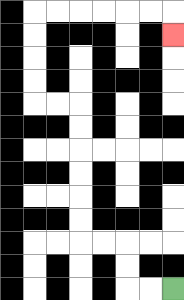{'start': '[7, 12]', 'end': '[7, 1]', 'path_directions': 'L,L,U,U,L,L,U,U,U,U,U,U,L,L,U,U,U,U,R,R,R,R,R,R,D', 'path_coordinates': '[[7, 12], [6, 12], [5, 12], [5, 11], [5, 10], [4, 10], [3, 10], [3, 9], [3, 8], [3, 7], [3, 6], [3, 5], [3, 4], [2, 4], [1, 4], [1, 3], [1, 2], [1, 1], [1, 0], [2, 0], [3, 0], [4, 0], [5, 0], [6, 0], [7, 0], [7, 1]]'}